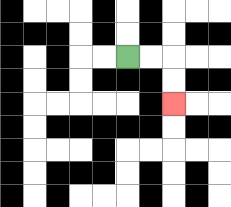{'start': '[5, 2]', 'end': '[7, 4]', 'path_directions': 'R,R,D,D', 'path_coordinates': '[[5, 2], [6, 2], [7, 2], [7, 3], [7, 4]]'}